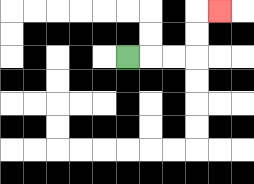{'start': '[5, 2]', 'end': '[9, 0]', 'path_directions': 'R,R,R,U,U,R', 'path_coordinates': '[[5, 2], [6, 2], [7, 2], [8, 2], [8, 1], [8, 0], [9, 0]]'}